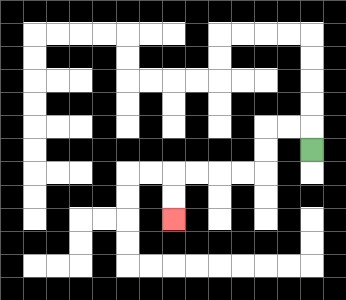{'start': '[13, 6]', 'end': '[7, 9]', 'path_directions': 'U,L,L,D,D,L,L,L,L,D,D', 'path_coordinates': '[[13, 6], [13, 5], [12, 5], [11, 5], [11, 6], [11, 7], [10, 7], [9, 7], [8, 7], [7, 7], [7, 8], [7, 9]]'}